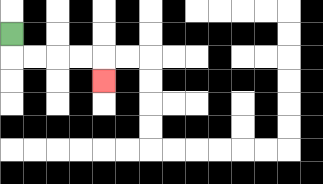{'start': '[0, 1]', 'end': '[4, 3]', 'path_directions': 'D,R,R,R,R,D', 'path_coordinates': '[[0, 1], [0, 2], [1, 2], [2, 2], [3, 2], [4, 2], [4, 3]]'}